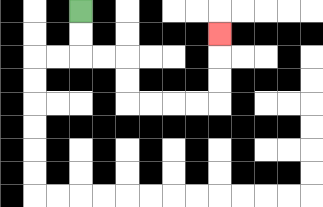{'start': '[3, 0]', 'end': '[9, 1]', 'path_directions': 'D,D,R,R,D,D,R,R,R,R,U,U,U', 'path_coordinates': '[[3, 0], [3, 1], [3, 2], [4, 2], [5, 2], [5, 3], [5, 4], [6, 4], [7, 4], [8, 4], [9, 4], [9, 3], [9, 2], [9, 1]]'}